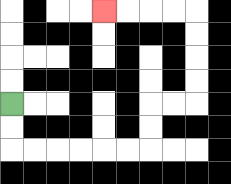{'start': '[0, 4]', 'end': '[4, 0]', 'path_directions': 'D,D,R,R,R,R,R,R,U,U,R,R,U,U,U,U,L,L,L,L', 'path_coordinates': '[[0, 4], [0, 5], [0, 6], [1, 6], [2, 6], [3, 6], [4, 6], [5, 6], [6, 6], [6, 5], [6, 4], [7, 4], [8, 4], [8, 3], [8, 2], [8, 1], [8, 0], [7, 0], [6, 0], [5, 0], [4, 0]]'}